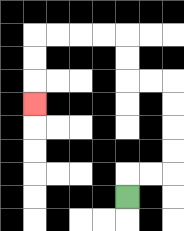{'start': '[5, 8]', 'end': '[1, 4]', 'path_directions': 'U,R,R,U,U,U,U,L,L,U,U,L,L,L,L,D,D,D', 'path_coordinates': '[[5, 8], [5, 7], [6, 7], [7, 7], [7, 6], [7, 5], [7, 4], [7, 3], [6, 3], [5, 3], [5, 2], [5, 1], [4, 1], [3, 1], [2, 1], [1, 1], [1, 2], [1, 3], [1, 4]]'}